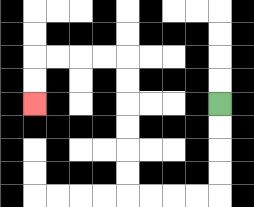{'start': '[9, 4]', 'end': '[1, 4]', 'path_directions': 'D,D,D,D,L,L,L,L,U,U,U,U,U,U,L,L,L,L,D,D', 'path_coordinates': '[[9, 4], [9, 5], [9, 6], [9, 7], [9, 8], [8, 8], [7, 8], [6, 8], [5, 8], [5, 7], [5, 6], [5, 5], [5, 4], [5, 3], [5, 2], [4, 2], [3, 2], [2, 2], [1, 2], [1, 3], [1, 4]]'}